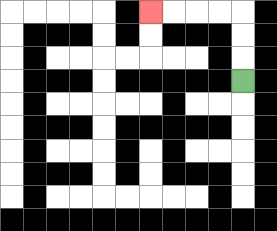{'start': '[10, 3]', 'end': '[6, 0]', 'path_directions': 'U,U,U,L,L,L,L', 'path_coordinates': '[[10, 3], [10, 2], [10, 1], [10, 0], [9, 0], [8, 0], [7, 0], [6, 0]]'}